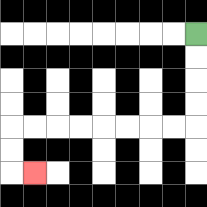{'start': '[8, 1]', 'end': '[1, 7]', 'path_directions': 'D,D,D,D,L,L,L,L,L,L,L,L,D,D,R', 'path_coordinates': '[[8, 1], [8, 2], [8, 3], [8, 4], [8, 5], [7, 5], [6, 5], [5, 5], [4, 5], [3, 5], [2, 5], [1, 5], [0, 5], [0, 6], [0, 7], [1, 7]]'}